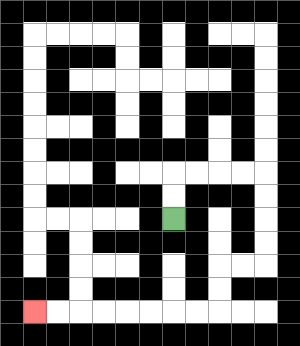{'start': '[7, 9]', 'end': '[1, 13]', 'path_directions': 'U,U,R,R,R,R,D,D,D,D,L,L,D,D,L,L,L,L,L,L,L,L', 'path_coordinates': '[[7, 9], [7, 8], [7, 7], [8, 7], [9, 7], [10, 7], [11, 7], [11, 8], [11, 9], [11, 10], [11, 11], [10, 11], [9, 11], [9, 12], [9, 13], [8, 13], [7, 13], [6, 13], [5, 13], [4, 13], [3, 13], [2, 13], [1, 13]]'}